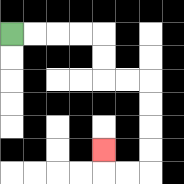{'start': '[0, 1]', 'end': '[4, 6]', 'path_directions': 'R,R,R,R,D,D,R,R,D,D,D,D,L,L,U', 'path_coordinates': '[[0, 1], [1, 1], [2, 1], [3, 1], [4, 1], [4, 2], [4, 3], [5, 3], [6, 3], [6, 4], [6, 5], [6, 6], [6, 7], [5, 7], [4, 7], [4, 6]]'}